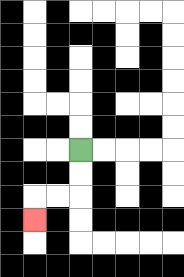{'start': '[3, 6]', 'end': '[1, 9]', 'path_directions': 'D,D,L,L,D', 'path_coordinates': '[[3, 6], [3, 7], [3, 8], [2, 8], [1, 8], [1, 9]]'}